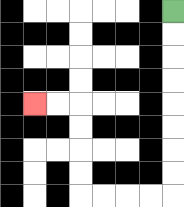{'start': '[7, 0]', 'end': '[1, 4]', 'path_directions': 'D,D,D,D,D,D,D,D,L,L,L,L,U,U,U,U,L,L', 'path_coordinates': '[[7, 0], [7, 1], [7, 2], [7, 3], [7, 4], [7, 5], [7, 6], [7, 7], [7, 8], [6, 8], [5, 8], [4, 8], [3, 8], [3, 7], [3, 6], [3, 5], [3, 4], [2, 4], [1, 4]]'}